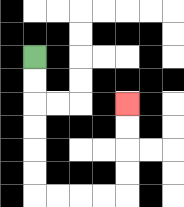{'start': '[1, 2]', 'end': '[5, 4]', 'path_directions': 'D,D,D,D,D,D,R,R,R,R,U,U,U,U', 'path_coordinates': '[[1, 2], [1, 3], [1, 4], [1, 5], [1, 6], [1, 7], [1, 8], [2, 8], [3, 8], [4, 8], [5, 8], [5, 7], [5, 6], [5, 5], [5, 4]]'}